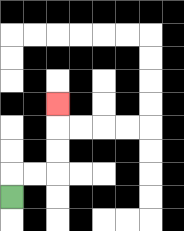{'start': '[0, 8]', 'end': '[2, 4]', 'path_directions': 'U,R,R,U,U,U', 'path_coordinates': '[[0, 8], [0, 7], [1, 7], [2, 7], [2, 6], [2, 5], [2, 4]]'}